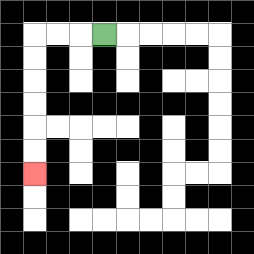{'start': '[4, 1]', 'end': '[1, 7]', 'path_directions': 'L,L,L,D,D,D,D,D,D', 'path_coordinates': '[[4, 1], [3, 1], [2, 1], [1, 1], [1, 2], [1, 3], [1, 4], [1, 5], [1, 6], [1, 7]]'}